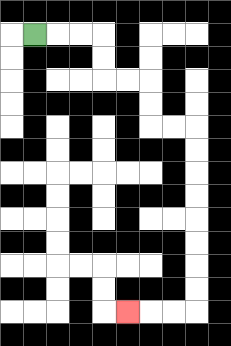{'start': '[1, 1]', 'end': '[5, 13]', 'path_directions': 'R,R,R,D,D,R,R,D,D,R,R,D,D,D,D,D,D,D,D,L,L,L', 'path_coordinates': '[[1, 1], [2, 1], [3, 1], [4, 1], [4, 2], [4, 3], [5, 3], [6, 3], [6, 4], [6, 5], [7, 5], [8, 5], [8, 6], [8, 7], [8, 8], [8, 9], [8, 10], [8, 11], [8, 12], [8, 13], [7, 13], [6, 13], [5, 13]]'}